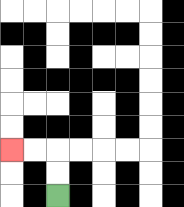{'start': '[2, 8]', 'end': '[0, 6]', 'path_directions': 'U,U,L,L', 'path_coordinates': '[[2, 8], [2, 7], [2, 6], [1, 6], [0, 6]]'}